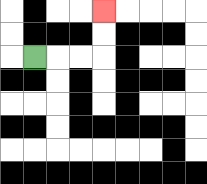{'start': '[1, 2]', 'end': '[4, 0]', 'path_directions': 'R,R,R,U,U', 'path_coordinates': '[[1, 2], [2, 2], [3, 2], [4, 2], [4, 1], [4, 0]]'}